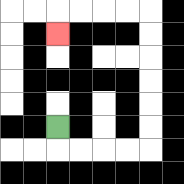{'start': '[2, 5]', 'end': '[2, 1]', 'path_directions': 'D,R,R,R,R,U,U,U,U,U,U,L,L,L,L,D', 'path_coordinates': '[[2, 5], [2, 6], [3, 6], [4, 6], [5, 6], [6, 6], [6, 5], [6, 4], [6, 3], [6, 2], [6, 1], [6, 0], [5, 0], [4, 0], [3, 0], [2, 0], [2, 1]]'}